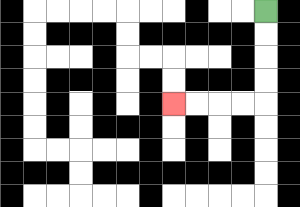{'start': '[11, 0]', 'end': '[7, 4]', 'path_directions': 'D,D,D,D,L,L,L,L', 'path_coordinates': '[[11, 0], [11, 1], [11, 2], [11, 3], [11, 4], [10, 4], [9, 4], [8, 4], [7, 4]]'}